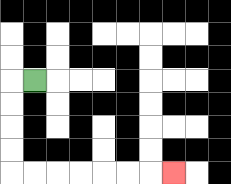{'start': '[1, 3]', 'end': '[7, 7]', 'path_directions': 'L,D,D,D,D,R,R,R,R,R,R,R', 'path_coordinates': '[[1, 3], [0, 3], [0, 4], [0, 5], [0, 6], [0, 7], [1, 7], [2, 7], [3, 7], [4, 7], [5, 7], [6, 7], [7, 7]]'}